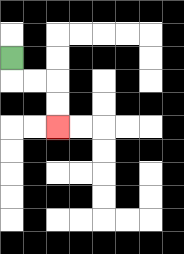{'start': '[0, 2]', 'end': '[2, 5]', 'path_directions': 'D,R,R,D,D', 'path_coordinates': '[[0, 2], [0, 3], [1, 3], [2, 3], [2, 4], [2, 5]]'}